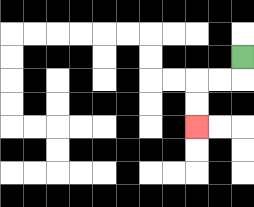{'start': '[10, 2]', 'end': '[8, 5]', 'path_directions': 'D,L,L,D,D', 'path_coordinates': '[[10, 2], [10, 3], [9, 3], [8, 3], [8, 4], [8, 5]]'}